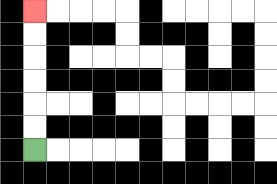{'start': '[1, 6]', 'end': '[1, 0]', 'path_directions': 'U,U,U,U,U,U', 'path_coordinates': '[[1, 6], [1, 5], [1, 4], [1, 3], [1, 2], [1, 1], [1, 0]]'}